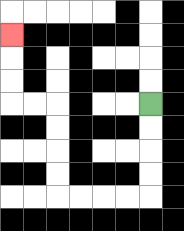{'start': '[6, 4]', 'end': '[0, 1]', 'path_directions': 'D,D,D,D,L,L,L,L,U,U,U,U,L,L,U,U,U', 'path_coordinates': '[[6, 4], [6, 5], [6, 6], [6, 7], [6, 8], [5, 8], [4, 8], [3, 8], [2, 8], [2, 7], [2, 6], [2, 5], [2, 4], [1, 4], [0, 4], [0, 3], [0, 2], [0, 1]]'}